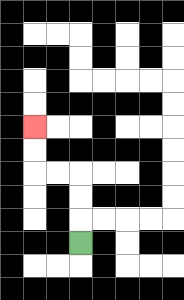{'start': '[3, 10]', 'end': '[1, 5]', 'path_directions': 'U,U,U,L,L,U,U', 'path_coordinates': '[[3, 10], [3, 9], [3, 8], [3, 7], [2, 7], [1, 7], [1, 6], [1, 5]]'}